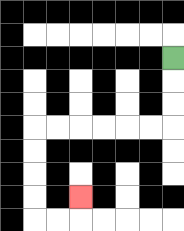{'start': '[7, 2]', 'end': '[3, 8]', 'path_directions': 'D,D,D,L,L,L,L,L,L,D,D,D,D,R,R,U', 'path_coordinates': '[[7, 2], [7, 3], [7, 4], [7, 5], [6, 5], [5, 5], [4, 5], [3, 5], [2, 5], [1, 5], [1, 6], [1, 7], [1, 8], [1, 9], [2, 9], [3, 9], [3, 8]]'}